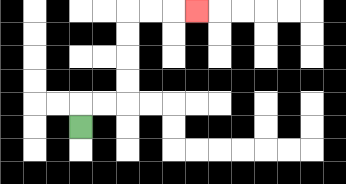{'start': '[3, 5]', 'end': '[8, 0]', 'path_directions': 'U,R,R,U,U,U,U,R,R,R', 'path_coordinates': '[[3, 5], [3, 4], [4, 4], [5, 4], [5, 3], [5, 2], [5, 1], [5, 0], [6, 0], [7, 0], [8, 0]]'}